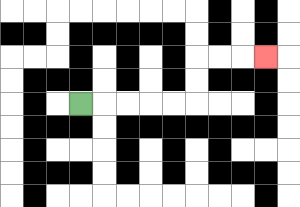{'start': '[3, 4]', 'end': '[11, 2]', 'path_directions': 'R,R,R,R,R,U,U,R,R,R', 'path_coordinates': '[[3, 4], [4, 4], [5, 4], [6, 4], [7, 4], [8, 4], [8, 3], [8, 2], [9, 2], [10, 2], [11, 2]]'}